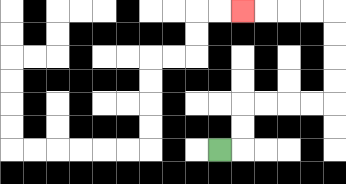{'start': '[9, 6]', 'end': '[10, 0]', 'path_directions': 'R,U,U,R,R,R,R,U,U,U,U,L,L,L,L', 'path_coordinates': '[[9, 6], [10, 6], [10, 5], [10, 4], [11, 4], [12, 4], [13, 4], [14, 4], [14, 3], [14, 2], [14, 1], [14, 0], [13, 0], [12, 0], [11, 0], [10, 0]]'}